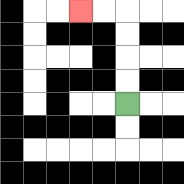{'start': '[5, 4]', 'end': '[3, 0]', 'path_directions': 'U,U,U,U,L,L', 'path_coordinates': '[[5, 4], [5, 3], [5, 2], [5, 1], [5, 0], [4, 0], [3, 0]]'}